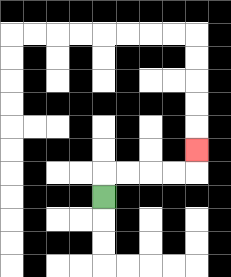{'start': '[4, 8]', 'end': '[8, 6]', 'path_directions': 'U,R,R,R,R,U', 'path_coordinates': '[[4, 8], [4, 7], [5, 7], [6, 7], [7, 7], [8, 7], [8, 6]]'}